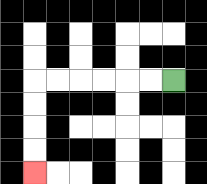{'start': '[7, 3]', 'end': '[1, 7]', 'path_directions': 'L,L,L,L,L,L,D,D,D,D', 'path_coordinates': '[[7, 3], [6, 3], [5, 3], [4, 3], [3, 3], [2, 3], [1, 3], [1, 4], [1, 5], [1, 6], [1, 7]]'}